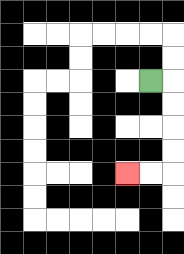{'start': '[6, 3]', 'end': '[5, 7]', 'path_directions': 'R,D,D,D,D,L,L', 'path_coordinates': '[[6, 3], [7, 3], [7, 4], [7, 5], [7, 6], [7, 7], [6, 7], [5, 7]]'}